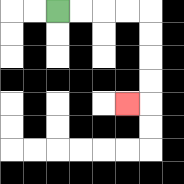{'start': '[2, 0]', 'end': '[5, 4]', 'path_directions': 'R,R,R,R,D,D,D,D,L', 'path_coordinates': '[[2, 0], [3, 0], [4, 0], [5, 0], [6, 0], [6, 1], [6, 2], [6, 3], [6, 4], [5, 4]]'}